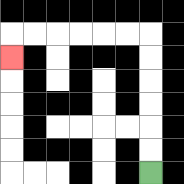{'start': '[6, 7]', 'end': '[0, 2]', 'path_directions': 'U,U,U,U,U,U,L,L,L,L,L,L,D', 'path_coordinates': '[[6, 7], [6, 6], [6, 5], [6, 4], [6, 3], [6, 2], [6, 1], [5, 1], [4, 1], [3, 1], [2, 1], [1, 1], [0, 1], [0, 2]]'}